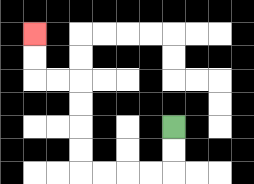{'start': '[7, 5]', 'end': '[1, 1]', 'path_directions': 'D,D,L,L,L,L,U,U,U,U,L,L,U,U', 'path_coordinates': '[[7, 5], [7, 6], [7, 7], [6, 7], [5, 7], [4, 7], [3, 7], [3, 6], [3, 5], [3, 4], [3, 3], [2, 3], [1, 3], [1, 2], [1, 1]]'}